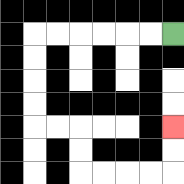{'start': '[7, 1]', 'end': '[7, 5]', 'path_directions': 'L,L,L,L,L,L,D,D,D,D,R,R,D,D,R,R,R,R,U,U', 'path_coordinates': '[[7, 1], [6, 1], [5, 1], [4, 1], [3, 1], [2, 1], [1, 1], [1, 2], [1, 3], [1, 4], [1, 5], [2, 5], [3, 5], [3, 6], [3, 7], [4, 7], [5, 7], [6, 7], [7, 7], [7, 6], [7, 5]]'}